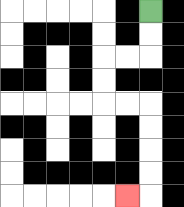{'start': '[6, 0]', 'end': '[5, 8]', 'path_directions': 'D,D,L,L,D,D,R,R,D,D,D,D,L', 'path_coordinates': '[[6, 0], [6, 1], [6, 2], [5, 2], [4, 2], [4, 3], [4, 4], [5, 4], [6, 4], [6, 5], [6, 6], [6, 7], [6, 8], [5, 8]]'}